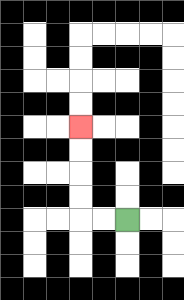{'start': '[5, 9]', 'end': '[3, 5]', 'path_directions': 'L,L,U,U,U,U', 'path_coordinates': '[[5, 9], [4, 9], [3, 9], [3, 8], [3, 7], [3, 6], [3, 5]]'}